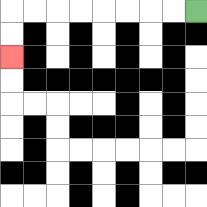{'start': '[8, 0]', 'end': '[0, 2]', 'path_directions': 'L,L,L,L,L,L,L,L,D,D', 'path_coordinates': '[[8, 0], [7, 0], [6, 0], [5, 0], [4, 0], [3, 0], [2, 0], [1, 0], [0, 0], [0, 1], [0, 2]]'}